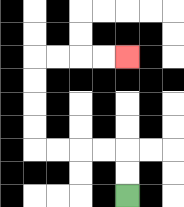{'start': '[5, 8]', 'end': '[5, 2]', 'path_directions': 'U,U,L,L,L,L,U,U,U,U,R,R,R,R', 'path_coordinates': '[[5, 8], [5, 7], [5, 6], [4, 6], [3, 6], [2, 6], [1, 6], [1, 5], [1, 4], [1, 3], [1, 2], [2, 2], [3, 2], [4, 2], [5, 2]]'}